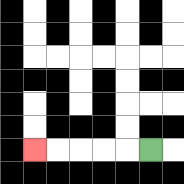{'start': '[6, 6]', 'end': '[1, 6]', 'path_directions': 'L,L,L,L,L', 'path_coordinates': '[[6, 6], [5, 6], [4, 6], [3, 6], [2, 6], [1, 6]]'}